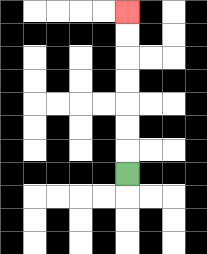{'start': '[5, 7]', 'end': '[5, 0]', 'path_directions': 'U,U,U,U,U,U,U', 'path_coordinates': '[[5, 7], [5, 6], [5, 5], [5, 4], [5, 3], [5, 2], [5, 1], [5, 0]]'}